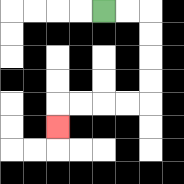{'start': '[4, 0]', 'end': '[2, 5]', 'path_directions': 'R,R,D,D,D,D,L,L,L,L,D', 'path_coordinates': '[[4, 0], [5, 0], [6, 0], [6, 1], [6, 2], [6, 3], [6, 4], [5, 4], [4, 4], [3, 4], [2, 4], [2, 5]]'}